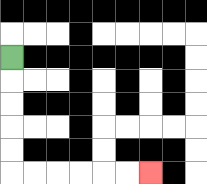{'start': '[0, 2]', 'end': '[6, 7]', 'path_directions': 'D,D,D,D,D,R,R,R,R,R,R', 'path_coordinates': '[[0, 2], [0, 3], [0, 4], [0, 5], [0, 6], [0, 7], [1, 7], [2, 7], [3, 7], [4, 7], [5, 7], [6, 7]]'}